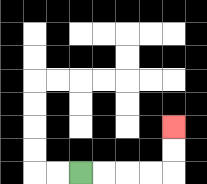{'start': '[3, 7]', 'end': '[7, 5]', 'path_directions': 'R,R,R,R,U,U', 'path_coordinates': '[[3, 7], [4, 7], [5, 7], [6, 7], [7, 7], [7, 6], [7, 5]]'}